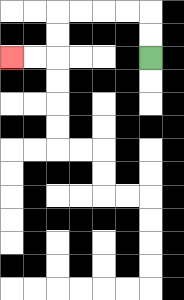{'start': '[6, 2]', 'end': '[0, 2]', 'path_directions': 'U,U,L,L,L,L,D,D,L,L', 'path_coordinates': '[[6, 2], [6, 1], [6, 0], [5, 0], [4, 0], [3, 0], [2, 0], [2, 1], [2, 2], [1, 2], [0, 2]]'}